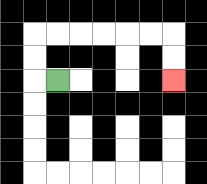{'start': '[2, 3]', 'end': '[7, 3]', 'path_directions': 'L,U,U,R,R,R,R,R,R,D,D', 'path_coordinates': '[[2, 3], [1, 3], [1, 2], [1, 1], [2, 1], [3, 1], [4, 1], [5, 1], [6, 1], [7, 1], [7, 2], [7, 3]]'}